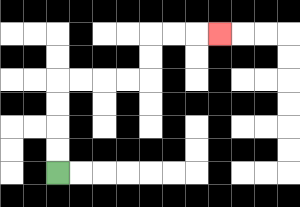{'start': '[2, 7]', 'end': '[9, 1]', 'path_directions': 'U,U,U,U,R,R,R,R,U,U,R,R,R', 'path_coordinates': '[[2, 7], [2, 6], [2, 5], [2, 4], [2, 3], [3, 3], [4, 3], [5, 3], [6, 3], [6, 2], [6, 1], [7, 1], [8, 1], [9, 1]]'}